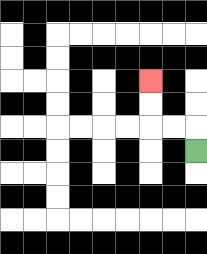{'start': '[8, 6]', 'end': '[6, 3]', 'path_directions': 'U,L,L,U,U', 'path_coordinates': '[[8, 6], [8, 5], [7, 5], [6, 5], [6, 4], [6, 3]]'}